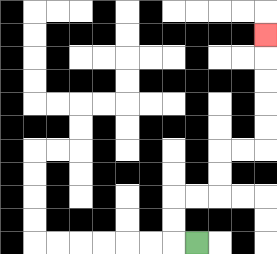{'start': '[8, 10]', 'end': '[11, 1]', 'path_directions': 'L,U,U,R,R,U,U,R,R,U,U,U,U,U', 'path_coordinates': '[[8, 10], [7, 10], [7, 9], [7, 8], [8, 8], [9, 8], [9, 7], [9, 6], [10, 6], [11, 6], [11, 5], [11, 4], [11, 3], [11, 2], [11, 1]]'}